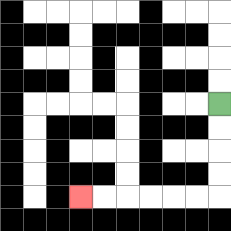{'start': '[9, 4]', 'end': '[3, 8]', 'path_directions': 'D,D,D,D,L,L,L,L,L,L', 'path_coordinates': '[[9, 4], [9, 5], [9, 6], [9, 7], [9, 8], [8, 8], [7, 8], [6, 8], [5, 8], [4, 8], [3, 8]]'}